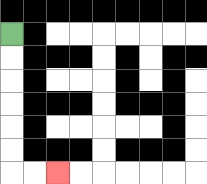{'start': '[0, 1]', 'end': '[2, 7]', 'path_directions': 'D,D,D,D,D,D,R,R', 'path_coordinates': '[[0, 1], [0, 2], [0, 3], [0, 4], [0, 5], [0, 6], [0, 7], [1, 7], [2, 7]]'}